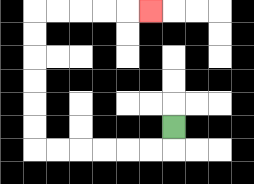{'start': '[7, 5]', 'end': '[6, 0]', 'path_directions': 'D,L,L,L,L,L,L,U,U,U,U,U,U,R,R,R,R,R', 'path_coordinates': '[[7, 5], [7, 6], [6, 6], [5, 6], [4, 6], [3, 6], [2, 6], [1, 6], [1, 5], [1, 4], [1, 3], [1, 2], [1, 1], [1, 0], [2, 0], [3, 0], [4, 0], [5, 0], [6, 0]]'}